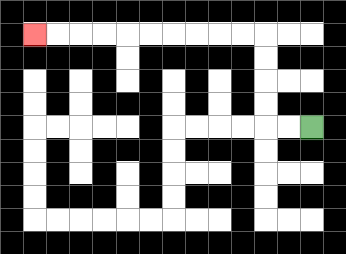{'start': '[13, 5]', 'end': '[1, 1]', 'path_directions': 'L,L,U,U,U,U,L,L,L,L,L,L,L,L,L,L', 'path_coordinates': '[[13, 5], [12, 5], [11, 5], [11, 4], [11, 3], [11, 2], [11, 1], [10, 1], [9, 1], [8, 1], [7, 1], [6, 1], [5, 1], [4, 1], [3, 1], [2, 1], [1, 1]]'}